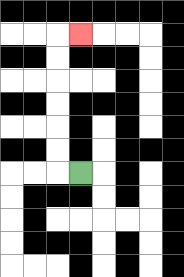{'start': '[3, 7]', 'end': '[3, 1]', 'path_directions': 'L,U,U,U,U,U,U,R', 'path_coordinates': '[[3, 7], [2, 7], [2, 6], [2, 5], [2, 4], [2, 3], [2, 2], [2, 1], [3, 1]]'}